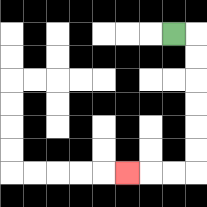{'start': '[7, 1]', 'end': '[5, 7]', 'path_directions': 'R,D,D,D,D,D,D,L,L,L', 'path_coordinates': '[[7, 1], [8, 1], [8, 2], [8, 3], [8, 4], [8, 5], [8, 6], [8, 7], [7, 7], [6, 7], [5, 7]]'}